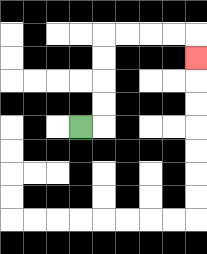{'start': '[3, 5]', 'end': '[8, 2]', 'path_directions': 'R,U,U,U,U,R,R,R,R,D', 'path_coordinates': '[[3, 5], [4, 5], [4, 4], [4, 3], [4, 2], [4, 1], [5, 1], [6, 1], [7, 1], [8, 1], [8, 2]]'}